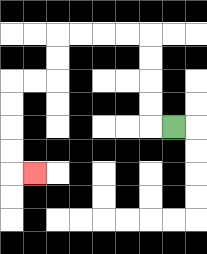{'start': '[7, 5]', 'end': '[1, 7]', 'path_directions': 'L,U,U,U,U,L,L,L,L,D,D,L,L,D,D,D,D,R', 'path_coordinates': '[[7, 5], [6, 5], [6, 4], [6, 3], [6, 2], [6, 1], [5, 1], [4, 1], [3, 1], [2, 1], [2, 2], [2, 3], [1, 3], [0, 3], [0, 4], [0, 5], [0, 6], [0, 7], [1, 7]]'}